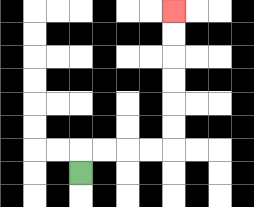{'start': '[3, 7]', 'end': '[7, 0]', 'path_directions': 'U,R,R,R,R,U,U,U,U,U,U', 'path_coordinates': '[[3, 7], [3, 6], [4, 6], [5, 6], [6, 6], [7, 6], [7, 5], [7, 4], [7, 3], [7, 2], [7, 1], [7, 0]]'}